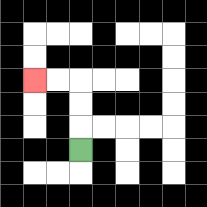{'start': '[3, 6]', 'end': '[1, 3]', 'path_directions': 'U,U,U,L,L', 'path_coordinates': '[[3, 6], [3, 5], [3, 4], [3, 3], [2, 3], [1, 3]]'}